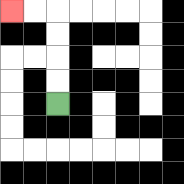{'start': '[2, 4]', 'end': '[0, 0]', 'path_directions': 'U,U,U,U,L,L', 'path_coordinates': '[[2, 4], [2, 3], [2, 2], [2, 1], [2, 0], [1, 0], [0, 0]]'}